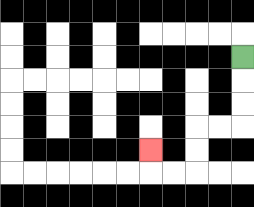{'start': '[10, 2]', 'end': '[6, 6]', 'path_directions': 'D,D,D,L,L,D,D,L,L,U', 'path_coordinates': '[[10, 2], [10, 3], [10, 4], [10, 5], [9, 5], [8, 5], [8, 6], [8, 7], [7, 7], [6, 7], [6, 6]]'}